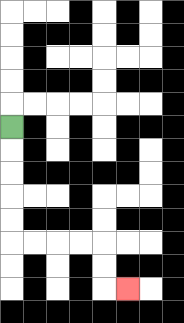{'start': '[0, 5]', 'end': '[5, 12]', 'path_directions': 'D,D,D,D,D,R,R,R,R,D,D,R', 'path_coordinates': '[[0, 5], [0, 6], [0, 7], [0, 8], [0, 9], [0, 10], [1, 10], [2, 10], [3, 10], [4, 10], [4, 11], [4, 12], [5, 12]]'}